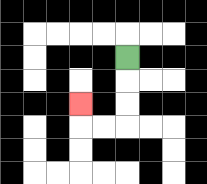{'start': '[5, 2]', 'end': '[3, 4]', 'path_directions': 'D,D,D,L,L,U', 'path_coordinates': '[[5, 2], [5, 3], [5, 4], [5, 5], [4, 5], [3, 5], [3, 4]]'}